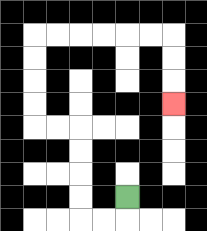{'start': '[5, 8]', 'end': '[7, 4]', 'path_directions': 'D,L,L,U,U,U,U,L,L,U,U,U,U,R,R,R,R,R,R,D,D,D', 'path_coordinates': '[[5, 8], [5, 9], [4, 9], [3, 9], [3, 8], [3, 7], [3, 6], [3, 5], [2, 5], [1, 5], [1, 4], [1, 3], [1, 2], [1, 1], [2, 1], [3, 1], [4, 1], [5, 1], [6, 1], [7, 1], [7, 2], [7, 3], [7, 4]]'}